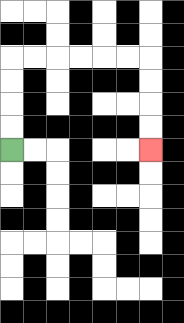{'start': '[0, 6]', 'end': '[6, 6]', 'path_directions': 'U,U,U,U,R,R,R,R,R,R,D,D,D,D', 'path_coordinates': '[[0, 6], [0, 5], [0, 4], [0, 3], [0, 2], [1, 2], [2, 2], [3, 2], [4, 2], [5, 2], [6, 2], [6, 3], [6, 4], [6, 5], [6, 6]]'}